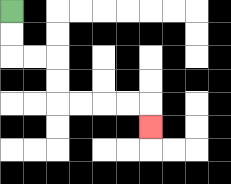{'start': '[0, 0]', 'end': '[6, 5]', 'path_directions': 'D,D,R,R,D,D,R,R,R,R,D', 'path_coordinates': '[[0, 0], [0, 1], [0, 2], [1, 2], [2, 2], [2, 3], [2, 4], [3, 4], [4, 4], [5, 4], [6, 4], [6, 5]]'}